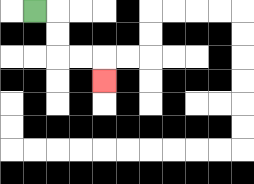{'start': '[1, 0]', 'end': '[4, 3]', 'path_directions': 'R,D,D,R,R,D', 'path_coordinates': '[[1, 0], [2, 0], [2, 1], [2, 2], [3, 2], [4, 2], [4, 3]]'}